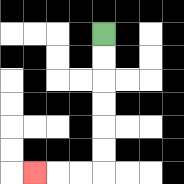{'start': '[4, 1]', 'end': '[1, 7]', 'path_directions': 'D,D,D,D,D,D,L,L,L', 'path_coordinates': '[[4, 1], [4, 2], [4, 3], [4, 4], [4, 5], [4, 6], [4, 7], [3, 7], [2, 7], [1, 7]]'}